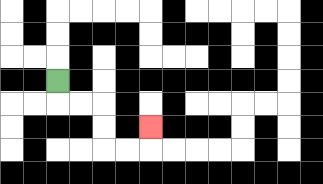{'start': '[2, 3]', 'end': '[6, 5]', 'path_directions': 'D,R,R,D,D,R,R,U', 'path_coordinates': '[[2, 3], [2, 4], [3, 4], [4, 4], [4, 5], [4, 6], [5, 6], [6, 6], [6, 5]]'}